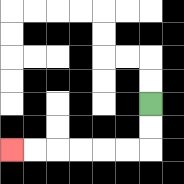{'start': '[6, 4]', 'end': '[0, 6]', 'path_directions': 'D,D,L,L,L,L,L,L', 'path_coordinates': '[[6, 4], [6, 5], [6, 6], [5, 6], [4, 6], [3, 6], [2, 6], [1, 6], [0, 6]]'}